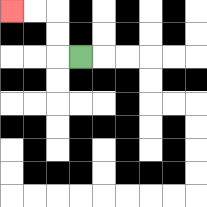{'start': '[3, 2]', 'end': '[0, 0]', 'path_directions': 'L,U,U,L,L', 'path_coordinates': '[[3, 2], [2, 2], [2, 1], [2, 0], [1, 0], [0, 0]]'}